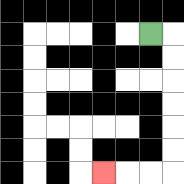{'start': '[6, 1]', 'end': '[4, 7]', 'path_directions': 'R,D,D,D,D,D,D,L,L,L', 'path_coordinates': '[[6, 1], [7, 1], [7, 2], [7, 3], [7, 4], [7, 5], [7, 6], [7, 7], [6, 7], [5, 7], [4, 7]]'}